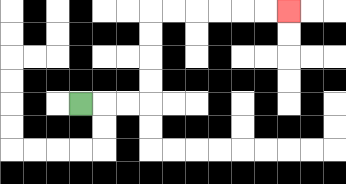{'start': '[3, 4]', 'end': '[12, 0]', 'path_directions': 'R,R,R,U,U,U,U,R,R,R,R,R,R', 'path_coordinates': '[[3, 4], [4, 4], [5, 4], [6, 4], [6, 3], [6, 2], [6, 1], [6, 0], [7, 0], [8, 0], [9, 0], [10, 0], [11, 0], [12, 0]]'}